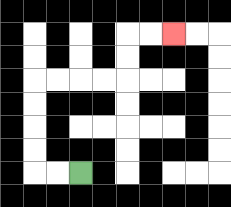{'start': '[3, 7]', 'end': '[7, 1]', 'path_directions': 'L,L,U,U,U,U,R,R,R,R,U,U,R,R', 'path_coordinates': '[[3, 7], [2, 7], [1, 7], [1, 6], [1, 5], [1, 4], [1, 3], [2, 3], [3, 3], [4, 3], [5, 3], [5, 2], [5, 1], [6, 1], [7, 1]]'}